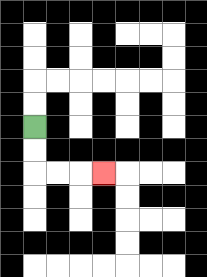{'start': '[1, 5]', 'end': '[4, 7]', 'path_directions': 'D,D,R,R,R', 'path_coordinates': '[[1, 5], [1, 6], [1, 7], [2, 7], [3, 7], [4, 7]]'}